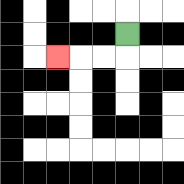{'start': '[5, 1]', 'end': '[2, 2]', 'path_directions': 'D,L,L,L', 'path_coordinates': '[[5, 1], [5, 2], [4, 2], [3, 2], [2, 2]]'}